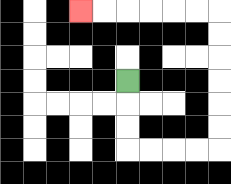{'start': '[5, 3]', 'end': '[3, 0]', 'path_directions': 'D,D,D,R,R,R,R,U,U,U,U,U,U,L,L,L,L,L,L', 'path_coordinates': '[[5, 3], [5, 4], [5, 5], [5, 6], [6, 6], [7, 6], [8, 6], [9, 6], [9, 5], [9, 4], [9, 3], [9, 2], [9, 1], [9, 0], [8, 0], [7, 0], [6, 0], [5, 0], [4, 0], [3, 0]]'}